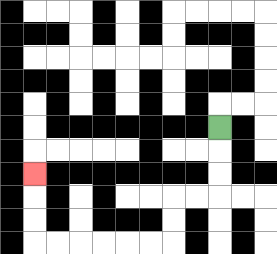{'start': '[9, 5]', 'end': '[1, 7]', 'path_directions': 'D,D,D,L,L,D,D,L,L,L,L,L,L,U,U,U', 'path_coordinates': '[[9, 5], [9, 6], [9, 7], [9, 8], [8, 8], [7, 8], [7, 9], [7, 10], [6, 10], [5, 10], [4, 10], [3, 10], [2, 10], [1, 10], [1, 9], [1, 8], [1, 7]]'}